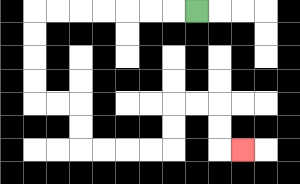{'start': '[8, 0]', 'end': '[10, 6]', 'path_directions': 'L,L,L,L,L,L,L,D,D,D,D,R,R,D,D,R,R,R,R,U,U,R,R,D,D,R', 'path_coordinates': '[[8, 0], [7, 0], [6, 0], [5, 0], [4, 0], [3, 0], [2, 0], [1, 0], [1, 1], [1, 2], [1, 3], [1, 4], [2, 4], [3, 4], [3, 5], [3, 6], [4, 6], [5, 6], [6, 6], [7, 6], [7, 5], [7, 4], [8, 4], [9, 4], [9, 5], [9, 6], [10, 6]]'}